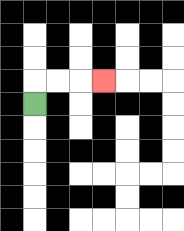{'start': '[1, 4]', 'end': '[4, 3]', 'path_directions': 'U,R,R,R', 'path_coordinates': '[[1, 4], [1, 3], [2, 3], [3, 3], [4, 3]]'}